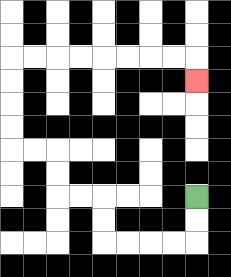{'start': '[8, 8]', 'end': '[8, 3]', 'path_directions': 'D,D,L,L,L,L,U,U,L,L,U,U,L,L,U,U,U,U,R,R,R,R,R,R,R,R,D', 'path_coordinates': '[[8, 8], [8, 9], [8, 10], [7, 10], [6, 10], [5, 10], [4, 10], [4, 9], [4, 8], [3, 8], [2, 8], [2, 7], [2, 6], [1, 6], [0, 6], [0, 5], [0, 4], [0, 3], [0, 2], [1, 2], [2, 2], [3, 2], [4, 2], [5, 2], [6, 2], [7, 2], [8, 2], [8, 3]]'}